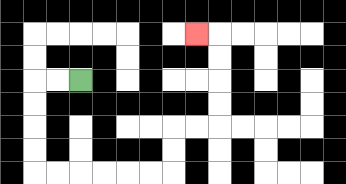{'start': '[3, 3]', 'end': '[8, 1]', 'path_directions': 'L,L,D,D,D,D,R,R,R,R,R,R,U,U,R,R,U,U,U,U,L', 'path_coordinates': '[[3, 3], [2, 3], [1, 3], [1, 4], [1, 5], [1, 6], [1, 7], [2, 7], [3, 7], [4, 7], [5, 7], [6, 7], [7, 7], [7, 6], [7, 5], [8, 5], [9, 5], [9, 4], [9, 3], [9, 2], [9, 1], [8, 1]]'}